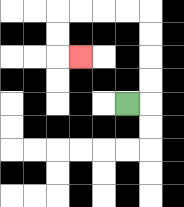{'start': '[5, 4]', 'end': '[3, 2]', 'path_directions': 'R,U,U,U,U,L,L,L,L,D,D,R', 'path_coordinates': '[[5, 4], [6, 4], [6, 3], [6, 2], [6, 1], [6, 0], [5, 0], [4, 0], [3, 0], [2, 0], [2, 1], [2, 2], [3, 2]]'}